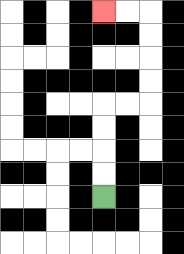{'start': '[4, 8]', 'end': '[4, 0]', 'path_directions': 'U,U,U,U,R,R,U,U,U,U,L,L', 'path_coordinates': '[[4, 8], [4, 7], [4, 6], [4, 5], [4, 4], [5, 4], [6, 4], [6, 3], [6, 2], [6, 1], [6, 0], [5, 0], [4, 0]]'}